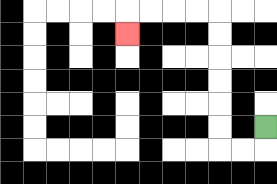{'start': '[11, 5]', 'end': '[5, 1]', 'path_directions': 'D,L,L,U,U,U,U,U,U,L,L,L,L,D', 'path_coordinates': '[[11, 5], [11, 6], [10, 6], [9, 6], [9, 5], [9, 4], [9, 3], [9, 2], [9, 1], [9, 0], [8, 0], [7, 0], [6, 0], [5, 0], [5, 1]]'}